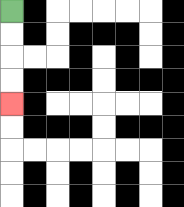{'start': '[0, 0]', 'end': '[0, 4]', 'path_directions': 'D,D,D,D', 'path_coordinates': '[[0, 0], [0, 1], [0, 2], [0, 3], [0, 4]]'}